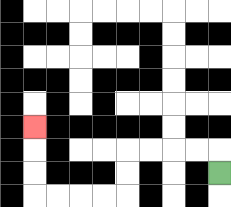{'start': '[9, 7]', 'end': '[1, 5]', 'path_directions': 'U,L,L,L,L,D,D,L,L,L,L,U,U,U', 'path_coordinates': '[[9, 7], [9, 6], [8, 6], [7, 6], [6, 6], [5, 6], [5, 7], [5, 8], [4, 8], [3, 8], [2, 8], [1, 8], [1, 7], [1, 6], [1, 5]]'}